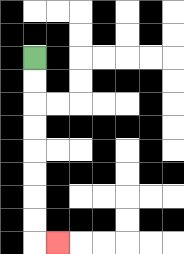{'start': '[1, 2]', 'end': '[2, 10]', 'path_directions': 'D,D,D,D,D,D,D,D,R', 'path_coordinates': '[[1, 2], [1, 3], [1, 4], [1, 5], [1, 6], [1, 7], [1, 8], [1, 9], [1, 10], [2, 10]]'}